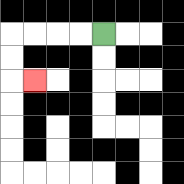{'start': '[4, 1]', 'end': '[1, 3]', 'path_directions': 'L,L,L,L,D,D,R', 'path_coordinates': '[[4, 1], [3, 1], [2, 1], [1, 1], [0, 1], [0, 2], [0, 3], [1, 3]]'}